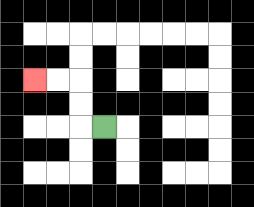{'start': '[4, 5]', 'end': '[1, 3]', 'path_directions': 'L,U,U,L,L', 'path_coordinates': '[[4, 5], [3, 5], [3, 4], [3, 3], [2, 3], [1, 3]]'}